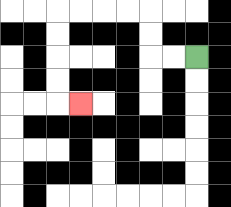{'start': '[8, 2]', 'end': '[3, 4]', 'path_directions': 'L,L,U,U,L,L,L,L,D,D,D,D,R', 'path_coordinates': '[[8, 2], [7, 2], [6, 2], [6, 1], [6, 0], [5, 0], [4, 0], [3, 0], [2, 0], [2, 1], [2, 2], [2, 3], [2, 4], [3, 4]]'}